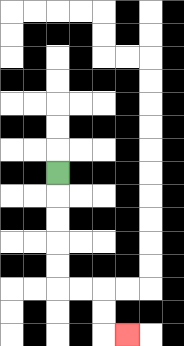{'start': '[2, 7]', 'end': '[5, 14]', 'path_directions': 'D,D,D,D,D,R,R,D,D,R', 'path_coordinates': '[[2, 7], [2, 8], [2, 9], [2, 10], [2, 11], [2, 12], [3, 12], [4, 12], [4, 13], [4, 14], [5, 14]]'}